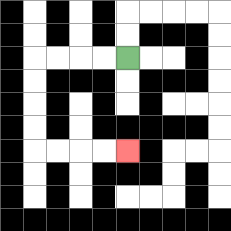{'start': '[5, 2]', 'end': '[5, 6]', 'path_directions': 'L,L,L,L,D,D,D,D,R,R,R,R', 'path_coordinates': '[[5, 2], [4, 2], [3, 2], [2, 2], [1, 2], [1, 3], [1, 4], [1, 5], [1, 6], [2, 6], [3, 6], [4, 6], [5, 6]]'}